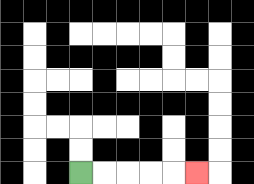{'start': '[3, 7]', 'end': '[8, 7]', 'path_directions': 'R,R,R,R,R', 'path_coordinates': '[[3, 7], [4, 7], [5, 7], [6, 7], [7, 7], [8, 7]]'}